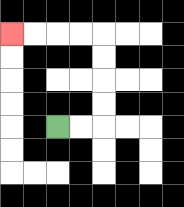{'start': '[2, 5]', 'end': '[0, 1]', 'path_directions': 'R,R,U,U,U,U,L,L,L,L', 'path_coordinates': '[[2, 5], [3, 5], [4, 5], [4, 4], [4, 3], [4, 2], [4, 1], [3, 1], [2, 1], [1, 1], [0, 1]]'}